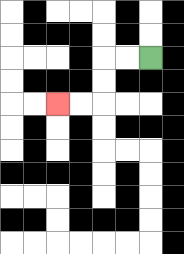{'start': '[6, 2]', 'end': '[2, 4]', 'path_directions': 'L,L,D,D,L,L', 'path_coordinates': '[[6, 2], [5, 2], [4, 2], [4, 3], [4, 4], [3, 4], [2, 4]]'}